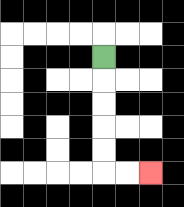{'start': '[4, 2]', 'end': '[6, 7]', 'path_directions': 'D,D,D,D,D,R,R', 'path_coordinates': '[[4, 2], [4, 3], [4, 4], [4, 5], [4, 6], [4, 7], [5, 7], [6, 7]]'}